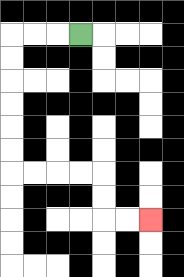{'start': '[3, 1]', 'end': '[6, 9]', 'path_directions': 'L,L,L,D,D,D,D,D,D,R,R,R,R,D,D,R,R', 'path_coordinates': '[[3, 1], [2, 1], [1, 1], [0, 1], [0, 2], [0, 3], [0, 4], [0, 5], [0, 6], [0, 7], [1, 7], [2, 7], [3, 7], [4, 7], [4, 8], [4, 9], [5, 9], [6, 9]]'}